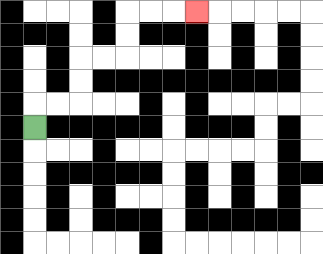{'start': '[1, 5]', 'end': '[8, 0]', 'path_directions': 'U,R,R,U,U,R,R,U,U,R,R,R', 'path_coordinates': '[[1, 5], [1, 4], [2, 4], [3, 4], [3, 3], [3, 2], [4, 2], [5, 2], [5, 1], [5, 0], [6, 0], [7, 0], [8, 0]]'}